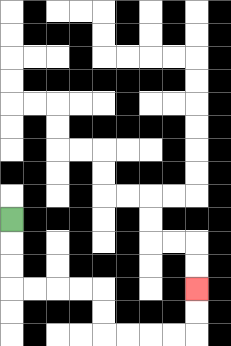{'start': '[0, 9]', 'end': '[8, 12]', 'path_directions': 'D,D,D,R,R,R,R,D,D,R,R,R,R,U,U', 'path_coordinates': '[[0, 9], [0, 10], [0, 11], [0, 12], [1, 12], [2, 12], [3, 12], [4, 12], [4, 13], [4, 14], [5, 14], [6, 14], [7, 14], [8, 14], [8, 13], [8, 12]]'}